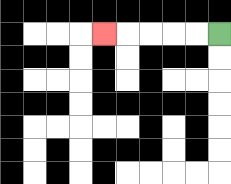{'start': '[9, 1]', 'end': '[4, 1]', 'path_directions': 'L,L,L,L,L', 'path_coordinates': '[[9, 1], [8, 1], [7, 1], [6, 1], [5, 1], [4, 1]]'}